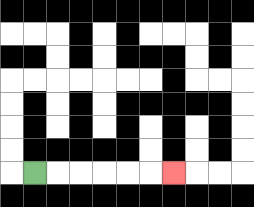{'start': '[1, 7]', 'end': '[7, 7]', 'path_directions': 'R,R,R,R,R,R', 'path_coordinates': '[[1, 7], [2, 7], [3, 7], [4, 7], [5, 7], [6, 7], [7, 7]]'}